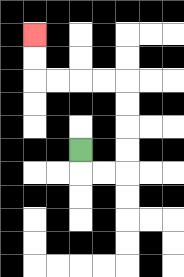{'start': '[3, 6]', 'end': '[1, 1]', 'path_directions': 'D,R,R,U,U,U,U,L,L,L,L,U,U', 'path_coordinates': '[[3, 6], [3, 7], [4, 7], [5, 7], [5, 6], [5, 5], [5, 4], [5, 3], [4, 3], [3, 3], [2, 3], [1, 3], [1, 2], [1, 1]]'}